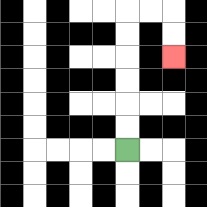{'start': '[5, 6]', 'end': '[7, 2]', 'path_directions': 'U,U,U,U,U,U,R,R,D,D', 'path_coordinates': '[[5, 6], [5, 5], [5, 4], [5, 3], [5, 2], [5, 1], [5, 0], [6, 0], [7, 0], [7, 1], [7, 2]]'}